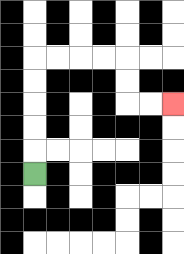{'start': '[1, 7]', 'end': '[7, 4]', 'path_directions': 'U,U,U,U,U,R,R,R,R,D,D,R,R', 'path_coordinates': '[[1, 7], [1, 6], [1, 5], [1, 4], [1, 3], [1, 2], [2, 2], [3, 2], [4, 2], [5, 2], [5, 3], [5, 4], [6, 4], [7, 4]]'}